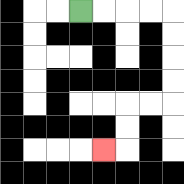{'start': '[3, 0]', 'end': '[4, 6]', 'path_directions': 'R,R,R,R,D,D,D,D,L,L,D,D,L', 'path_coordinates': '[[3, 0], [4, 0], [5, 0], [6, 0], [7, 0], [7, 1], [7, 2], [7, 3], [7, 4], [6, 4], [5, 4], [5, 5], [5, 6], [4, 6]]'}